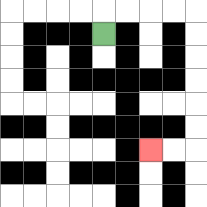{'start': '[4, 1]', 'end': '[6, 6]', 'path_directions': 'U,R,R,R,R,D,D,D,D,D,D,L,L', 'path_coordinates': '[[4, 1], [4, 0], [5, 0], [6, 0], [7, 0], [8, 0], [8, 1], [8, 2], [8, 3], [8, 4], [8, 5], [8, 6], [7, 6], [6, 6]]'}